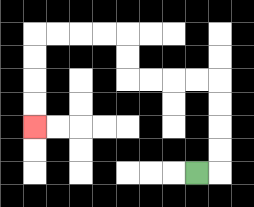{'start': '[8, 7]', 'end': '[1, 5]', 'path_directions': 'R,U,U,U,U,L,L,L,L,U,U,L,L,L,L,D,D,D,D', 'path_coordinates': '[[8, 7], [9, 7], [9, 6], [9, 5], [9, 4], [9, 3], [8, 3], [7, 3], [6, 3], [5, 3], [5, 2], [5, 1], [4, 1], [3, 1], [2, 1], [1, 1], [1, 2], [1, 3], [1, 4], [1, 5]]'}